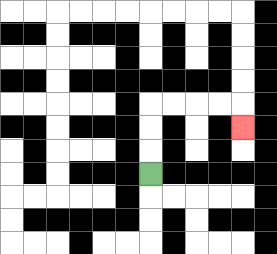{'start': '[6, 7]', 'end': '[10, 5]', 'path_directions': 'U,U,U,R,R,R,R,D', 'path_coordinates': '[[6, 7], [6, 6], [6, 5], [6, 4], [7, 4], [8, 4], [9, 4], [10, 4], [10, 5]]'}